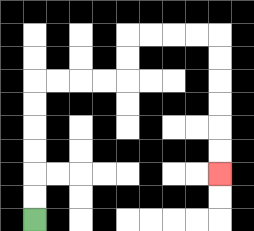{'start': '[1, 9]', 'end': '[9, 7]', 'path_directions': 'U,U,U,U,U,U,R,R,R,R,U,U,R,R,R,R,D,D,D,D,D,D', 'path_coordinates': '[[1, 9], [1, 8], [1, 7], [1, 6], [1, 5], [1, 4], [1, 3], [2, 3], [3, 3], [4, 3], [5, 3], [5, 2], [5, 1], [6, 1], [7, 1], [8, 1], [9, 1], [9, 2], [9, 3], [9, 4], [9, 5], [9, 6], [9, 7]]'}